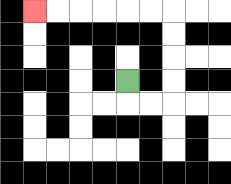{'start': '[5, 3]', 'end': '[1, 0]', 'path_directions': 'D,R,R,U,U,U,U,L,L,L,L,L,L', 'path_coordinates': '[[5, 3], [5, 4], [6, 4], [7, 4], [7, 3], [7, 2], [7, 1], [7, 0], [6, 0], [5, 0], [4, 0], [3, 0], [2, 0], [1, 0]]'}